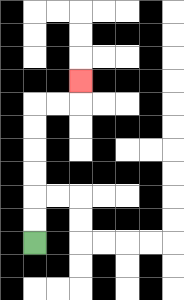{'start': '[1, 10]', 'end': '[3, 3]', 'path_directions': 'U,U,U,U,U,U,R,R,U', 'path_coordinates': '[[1, 10], [1, 9], [1, 8], [1, 7], [1, 6], [1, 5], [1, 4], [2, 4], [3, 4], [3, 3]]'}